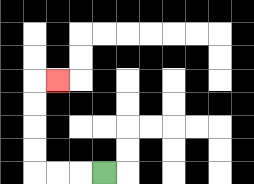{'start': '[4, 7]', 'end': '[2, 3]', 'path_directions': 'L,L,L,U,U,U,U,R', 'path_coordinates': '[[4, 7], [3, 7], [2, 7], [1, 7], [1, 6], [1, 5], [1, 4], [1, 3], [2, 3]]'}